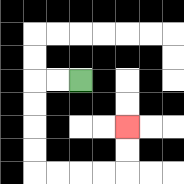{'start': '[3, 3]', 'end': '[5, 5]', 'path_directions': 'L,L,D,D,D,D,R,R,R,R,U,U', 'path_coordinates': '[[3, 3], [2, 3], [1, 3], [1, 4], [1, 5], [1, 6], [1, 7], [2, 7], [3, 7], [4, 7], [5, 7], [5, 6], [5, 5]]'}